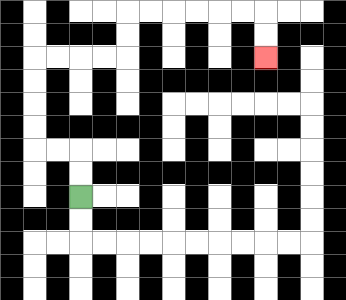{'start': '[3, 8]', 'end': '[11, 2]', 'path_directions': 'U,U,L,L,U,U,U,U,R,R,R,R,U,U,R,R,R,R,R,R,D,D', 'path_coordinates': '[[3, 8], [3, 7], [3, 6], [2, 6], [1, 6], [1, 5], [1, 4], [1, 3], [1, 2], [2, 2], [3, 2], [4, 2], [5, 2], [5, 1], [5, 0], [6, 0], [7, 0], [8, 0], [9, 0], [10, 0], [11, 0], [11, 1], [11, 2]]'}